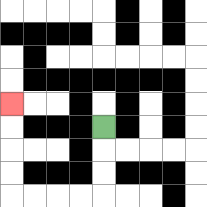{'start': '[4, 5]', 'end': '[0, 4]', 'path_directions': 'D,D,D,L,L,L,L,U,U,U,U', 'path_coordinates': '[[4, 5], [4, 6], [4, 7], [4, 8], [3, 8], [2, 8], [1, 8], [0, 8], [0, 7], [0, 6], [0, 5], [0, 4]]'}